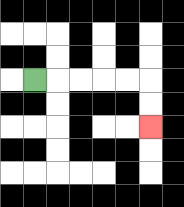{'start': '[1, 3]', 'end': '[6, 5]', 'path_directions': 'R,R,R,R,R,D,D', 'path_coordinates': '[[1, 3], [2, 3], [3, 3], [4, 3], [5, 3], [6, 3], [6, 4], [6, 5]]'}